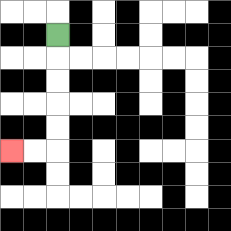{'start': '[2, 1]', 'end': '[0, 6]', 'path_directions': 'D,D,D,D,D,L,L', 'path_coordinates': '[[2, 1], [2, 2], [2, 3], [2, 4], [2, 5], [2, 6], [1, 6], [0, 6]]'}